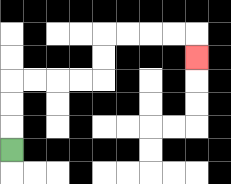{'start': '[0, 6]', 'end': '[8, 2]', 'path_directions': 'U,U,U,R,R,R,R,U,U,R,R,R,R,D', 'path_coordinates': '[[0, 6], [0, 5], [0, 4], [0, 3], [1, 3], [2, 3], [3, 3], [4, 3], [4, 2], [4, 1], [5, 1], [6, 1], [7, 1], [8, 1], [8, 2]]'}